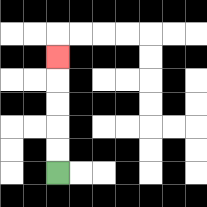{'start': '[2, 7]', 'end': '[2, 2]', 'path_directions': 'U,U,U,U,U', 'path_coordinates': '[[2, 7], [2, 6], [2, 5], [2, 4], [2, 3], [2, 2]]'}